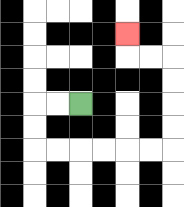{'start': '[3, 4]', 'end': '[5, 1]', 'path_directions': 'L,L,D,D,R,R,R,R,R,R,U,U,U,U,L,L,U', 'path_coordinates': '[[3, 4], [2, 4], [1, 4], [1, 5], [1, 6], [2, 6], [3, 6], [4, 6], [5, 6], [6, 6], [7, 6], [7, 5], [7, 4], [7, 3], [7, 2], [6, 2], [5, 2], [5, 1]]'}